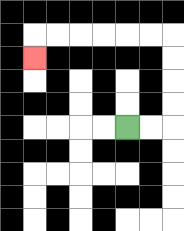{'start': '[5, 5]', 'end': '[1, 2]', 'path_directions': 'R,R,U,U,U,U,L,L,L,L,L,L,D', 'path_coordinates': '[[5, 5], [6, 5], [7, 5], [7, 4], [7, 3], [7, 2], [7, 1], [6, 1], [5, 1], [4, 1], [3, 1], [2, 1], [1, 1], [1, 2]]'}